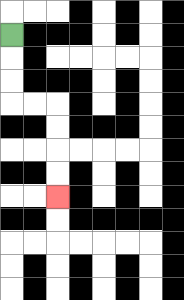{'start': '[0, 1]', 'end': '[2, 8]', 'path_directions': 'D,D,D,R,R,D,D,D,D', 'path_coordinates': '[[0, 1], [0, 2], [0, 3], [0, 4], [1, 4], [2, 4], [2, 5], [2, 6], [2, 7], [2, 8]]'}